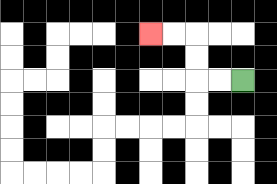{'start': '[10, 3]', 'end': '[6, 1]', 'path_directions': 'L,L,U,U,L,L', 'path_coordinates': '[[10, 3], [9, 3], [8, 3], [8, 2], [8, 1], [7, 1], [6, 1]]'}